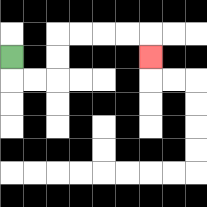{'start': '[0, 2]', 'end': '[6, 2]', 'path_directions': 'D,R,R,U,U,R,R,R,R,D', 'path_coordinates': '[[0, 2], [0, 3], [1, 3], [2, 3], [2, 2], [2, 1], [3, 1], [4, 1], [5, 1], [6, 1], [6, 2]]'}